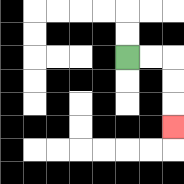{'start': '[5, 2]', 'end': '[7, 5]', 'path_directions': 'R,R,D,D,D', 'path_coordinates': '[[5, 2], [6, 2], [7, 2], [7, 3], [7, 4], [7, 5]]'}